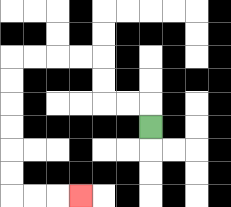{'start': '[6, 5]', 'end': '[3, 8]', 'path_directions': 'U,L,L,U,U,L,L,L,L,D,D,D,D,D,D,R,R,R', 'path_coordinates': '[[6, 5], [6, 4], [5, 4], [4, 4], [4, 3], [4, 2], [3, 2], [2, 2], [1, 2], [0, 2], [0, 3], [0, 4], [0, 5], [0, 6], [0, 7], [0, 8], [1, 8], [2, 8], [3, 8]]'}